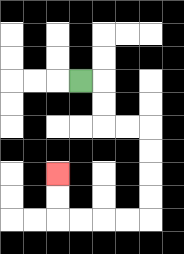{'start': '[3, 3]', 'end': '[2, 7]', 'path_directions': 'R,D,D,R,R,D,D,D,D,L,L,L,L,U,U', 'path_coordinates': '[[3, 3], [4, 3], [4, 4], [4, 5], [5, 5], [6, 5], [6, 6], [6, 7], [6, 8], [6, 9], [5, 9], [4, 9], [3, 9], [2, 9], [2, 8], [2, 7]]'}